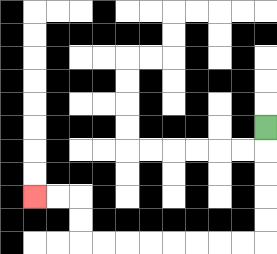{'start': '[11, 5]', 'end': '[1, 8]', 'path_directions': 'D,D,D,D,D,L,L,L,L,L,L,L,L,U,U,L,L', 'path_coordinates': '[[11, 5], [11, 6], [11, 7], [11, 8], [11, 9], [11, 10], [10, 10], [9, 10], [8, 10], [7, 10], [6, 10], [5, 10], [4, 10], [3, 10], [3, 9], [3, 8], [2, 8], [1, 8]]'}